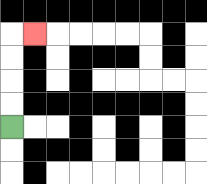{'start': '[0, 5]', 'end': '[1, 1]', 'path_directions': 'U,U,U,U,R', 'path_coordinates': '[[0, 5], [0, 4], [0, 3], [0, 2], [0, 1], [1, 1]]'}